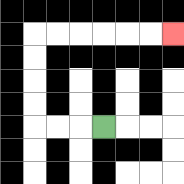{'start': '[4, 5]', 'end': '[7, 1]', 'path_directions': 'L,L,L,U,U,U,U,R,R,R,R,R,R', 'path_coordinates': '[[4, 5], [3, 5], [2, 5], [1, 5], [1, 4], [1, 3], [1, 2], [1, 1], [2, 1], [3, 1], [4, 1], [5, 1], [6, 1], [7, 1]]'}